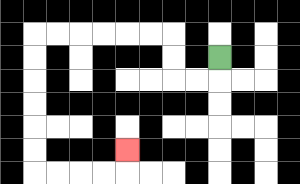{'start': '[9, 2]', 'end': '[5, 6]', 'path_directions': 'D,L,L,U,U,L,L,L,L,L,L,D,D,D,D,D,D,R,R,R,R,U', 'path_coordinates': '[[9, 2], [9, 3], [8, 3], [7, 3], [7, 2], [7, 1], [6, 1], [5, 1], [4, 1], [3, 1], [2, 1], [1, 1], [1, 2], [1, 3], [1, 4], [1, 5], [1, 6], [1, 7], [2, 7], [3, 7], [4, 7], [5, 7], [5, 6]]'}